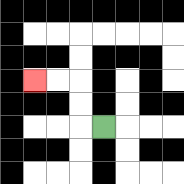{'start': '[4, 5]', 'end': '[1, 3]', 'path_directions': 'L,U,U,L,L', 'path_coordinates': '[[4, 5], [3, 5], [3, 4], [3, 3], [2, 3], [1, 3]]'}